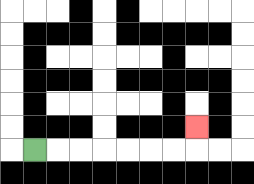{'start': '[1, 6]', 'end': '[8, 5]', 'path_directions': 'R,R,R,R,R,R,R,U', 'path_coordinates': '[[1, 6], [2, 6], [3, 6], [4, 6], [5, 6], [6, 6], [7, 6], [8, 6], [8, 5]]'}